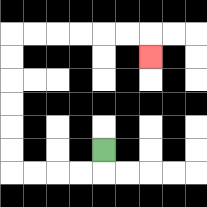{'start': '[4, 6]', 'end': '[6, 2]', 'path_directions': 'D,L,L,L,L,U,U,U,U,U,U,R,R,R,R,R,R,D', 'path_coordinates': '[[4, 6], [4, 7], [3, 7], [2, 7], [1, 7], [0, 7], [0, 6], [0, 5], [0, 4], [0, 3], [0, 2], [0, 1], [1, 1], [2, 1], [3, 1], [4, 1], [5, 1], [6, 1], [6, 2]]'}